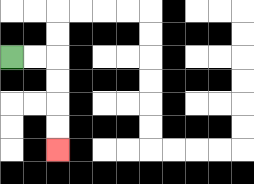{'start': '[0, 2]', 'end': '[2, 6]', 'path_directions': 'R,R,D,D,D,D', 'path_coordinates': '[[0, 2], [1, 2], [2, 2], [2, 3], [2, 4], [2, 5], [2, 6]]'}